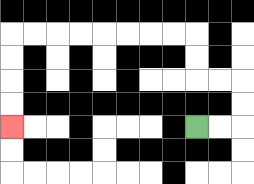{'start': '[8, 5]', 'end': '[0, 5]', 'path_directions': 'R,R,U,U,L,L,U,U,L,L,L,L,L,L,L,L,D,D,D,D', 'path_coordinates': '[[8, 5], [9, 5], [10, 5], [10, 4], [10, 3], [9, 3], [8, 3], [8, 2], [8, 1], [7, 1], [6, 1], [5, 1], [4, 1], [3, 1], [2, 1], [1, 1], [0, 1], [0, 2], [0, 3], [0, 4], [0, 5]]'}